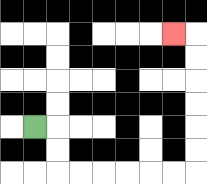{'start': '[1, 5]', 'end': '[7, 1]', 'path_directions': 'R,D,D,R,R,R,R,R,R,U,U,U,U,U,U,L', 'path_coordinates': '[[1, 5], [2, 5], [2, 6], [2, 7], [3, 7], [4, 7], [5, 7], [6, 7], [7, 7], [8, 7], [8, 6], [8, 5], [8, 4], [8, 3], [8, 2], [8, 1], [7, 1]]'}